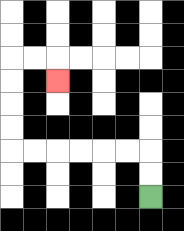{'start': '[6, 8]', 'end': '[2, 3]', 'path_directions': 'U,U,L,L,L,L,L,L,U,U,U,U,R,R,D', 'path_coordinates': '[[6, 8], [6, 7], [6, 6], [5, 6], [4, 6], [3, 6], [2, 6], [1, 6], [0, 6], [0, 5], [0, 4], [0, 3], [0, 2], [1, 2], [2, 2], [2, 3]]'}